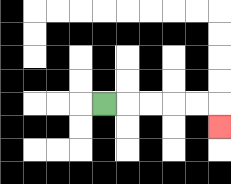{'start': '[4, 4]', 'end': '[9, 5]', 'path_directions': 'R,R,R,R,R,D', 'path_coordinates': '[[4, 4], [5, 4], [6, 4], [7, 4], [8, 4], [9, 4], [9, 5]]'}